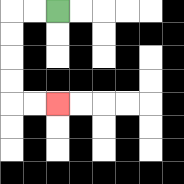{'start': '[2, 0]', 'end': '[2, 4]', 'path_directions': 'L,L,D,D,D,D,R,R', 'path_coordinates': '[[2, 0], [1, 0], [0, 0], [0, 1], [0, 2], [0, 3], [0, 4], [1, 4], [2, 4]]'}